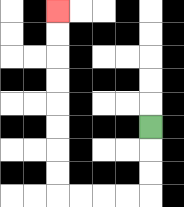{'start': '[6, 5]', 'end': '[2, 0]', 'path_directions': 'D,D,D,L,L,L,L,U,U,U,U,U,U,U,U', 'path_coordinates': '[[6, 5], [6, 6], [6, 7], [6, 8], [5, 8], [4, 8], [3, 8], [2, 8], [2, 7], [2, 6], [2, 5], [2, 4], [2, 3], [2, 2], [2, 1], [2, 0]]'}